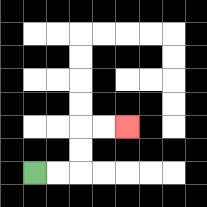{'start': '[1, 7]', 'end': '[5, 5]', 'path_directions': 'R,R,U,U,R,R', 'path_coordinates': '[[1, 7], [2, 7], [3, 7], [3, 6], [3, 5], [4, 5], [5, 5]]'}